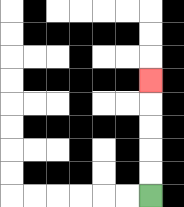{'start': '[6, 8]', 'end': '[6, 3]', 'path_directions': 'U,U,U,U,U', 'path_coordinates': '[[6, 8], [6, 7], [6, 6], [6, 5], [6, 4], [6, 3]]'}